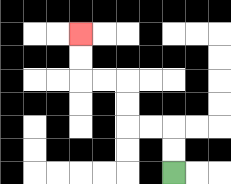{'start': '[7, 7]', 'end': '[3, 1]', 'path_directions': 'U,U,L,L,U,U,L,L,U,U', 'path_coordinates': '[[7, 7], [7, 6], [7, 5], [6, 5], [5, 5], [5, 4], [5, 3], [4, 3], [3, 3], [3, 2], [3, 1]]'}